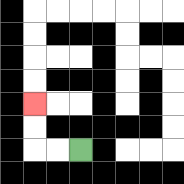{'start': '[3, 6]', 'end': '[1, 4]', 'path_directions': 'L,L,U,U', 'path_coordinates': '[[3, 6], [2, 6], [1, 6], [1, 5], [1, 4]]'}